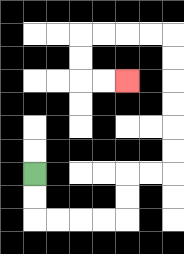{'start': '[1, 7]', 'end': '[5, 3]', 'path_directions': 'D,D,R,R,R,R,U,U,R,R,U,U,U,U,U,U,L,L,L,L,D,D,R,R', 'path_coordinates': '[[1, 7], [1, 8], [1, 9], [2, 9], [3, 9], [4, 9], [5, 9], [5, 8], [5, 7], [6, 7], [7, 7], [7, 6], [7, 5], [7, 4], [7, 3], [7, 2], [7, 1], [6, 1], [5, 1], [4, 1], [3, 1], [3, 2], [3, 3], [4, 3], [5, 3]]'}